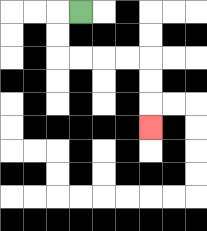{'start': '[3, 0]', 'end': '[6, 5]', 'path_directions': 'L,D,D,R,R,R,R,D,D,D', 'path_coordinates': '[[3, 0], [2, 0], [2, 1], [2, 2], [3, 2], [4, 2], [5, 2], [6, 2], [6, 3], [6, 4], [6, 5]]'}